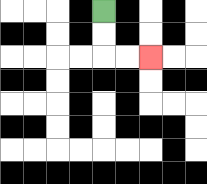{'start': '[4, 0]', 'end': '[6, 2]', 'path_directions': 'D,D,R,R', 'path_coordinates': '[[4, 0], [4, 1], [4, 2], [5, 2], [6, 2]]'}